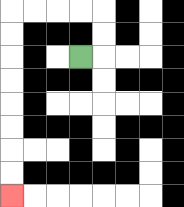{'start': '[3, 2]', 'end': '[0, 8]', 'path_directions': 'R,U,U,L,L,L,L,D,D,D,D,D,D,D,D', 'path_coordinates': '[[3, 2], [4, 2], [4, 1], [4, 0], [3, 0], [2, 0], [1, 0], [0, 0], [0, 1], [0, 2], [0, 3], [0, 4], [0, 5], [0, 6], [0, 7], [0, 8]]'}